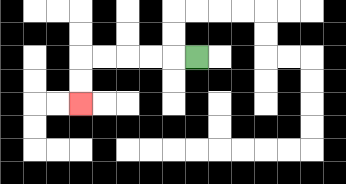{'start': '[8, 2]', 'end': '[3, 4]', 'path_directions': 'L,L,L,L,L,D,D', 'path_coordinates': '[[8, 2], [7, 2], [6, 2], [5, 2], [4, 2], [3, 2], [3, 3], [3, 4]]'}